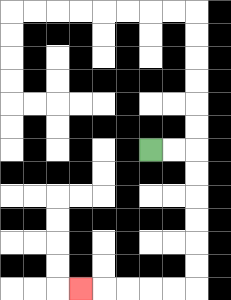{'start': '[6, 6]', 'end': '[3, 12]', 'path_directions': 'R,R,D,D,D,D,D,D,L,L,L,L,L', 'path_coordinates': '[[6, 6], [7, 6], [8, 6], [8, 7], [8, 8], [8, 9], [8, 10], [8, 11], [8, 12], [7, 12], [6, 12], [5, 12], [4, 12], [3, 12]]'}